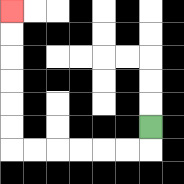{'start': '[6, 5]', 'end': '[0, 0]', 'path_directions': 'D,L,L,L,L,L,L,U,U,U,U,U,U', 'path_coordinates': '[[6, 5], [6, 6], [5, 6], [4, 6], [3, 6], [2, 6], [1, 6], [0, 6], [0, 5], [0, 4], [0, 3], [0, 2], [0, 1], [0, 0]]'}